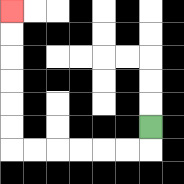{'start': '[6, 5]', 'end': '[0, 0]', 'path_directions': 'D,L,L,L,L,L,L,U,U,U,U,U,U', 'path_coordinates': '[[6, 5], [6, 6], [5, 6], [4, 6], [3, 6], [2, 6], [1, 6], [0, 6], [0, 5], [0, 4], [0, 3], [0, 2], [0, 1], [0, 0]]'}